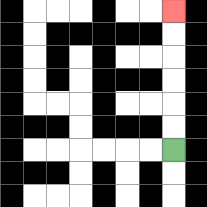{'start': '[7, 6]', 'end': '[7, 0]', 'path_directions': 'U,U,U,U,U,U', 'path_coordinates': '[[7, 6], [7, 5], [7, 4], [7, 3], [7, 2], [7, 1], [7, 0]]'}